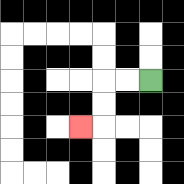{'start': '[6, 3]', 'end': '[3, 5]', 'path_directions': 'L,L,D,D,L', 'path_coordinates': '[[6, 3], [5, 3], [4, 3], [4, 4], [4, 5], [3, 5]]'}